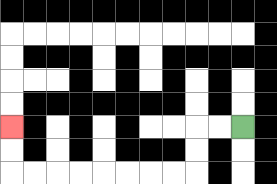{'start': '[10, 5]', 'end': '[0, 5]', 'path_directions': 'L,L,D,D,L,L,L,L,L,L,L,L,U,U', 'path_coordinates': '[[10, 5], [9, 5], [8, 5], [8, 6], [8, 7], [7, 7], [6, 7], [5, 7], [4, 7], [3, 7], [2, 7], [1, 7], [0, 7], [0, 6], [0, 5]]'}